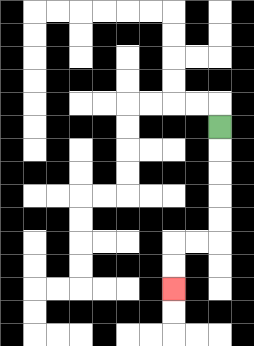{'start': '[9, 5]', 'end': '[7, 12]', 'path_directions': 'D,D,D,D,D,L,L,D,D', 'path_coordinates': '[[9, 5], [9, 6], [9, 7], [9, 8], [9, 9], [9, 10], [8, 10], [7, 10], [7, 11], [7, 12]]'}